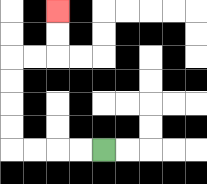{'start': '[4, 6]', 'end': '[2, 0]', 'path_directions': 'L,L,L,L,U,U,U,U,R,R,U,U', 'path_coordinates': '[[4, 6], [3, 6], [2, 6], [1, 6], [0, 6], [0, 5], [0, 4], [0, 3], [0, 2], [1, 2], [2, 2], [2, 1], [2, 0]]'}